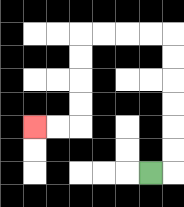{'start': '[6, 7]', 'end': '[1, 5]', 'path_directions': 'R,U,U,U,U,U,U,L,L,L,L,D,D,D,D,L,L', 'path_coordinates': '[[6, 7], [7, 7], [7, 6], [7, 5], [7, 4], [7, 3], [7, 2], [7, 1], [6, 1], [5, 1], [4, 1], [3, 1], [3, 2], [3, 3], [3, 4], [3, 5], [2, 5], [1, 5]]'}